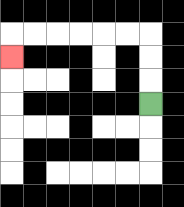{'start': '[6, 4]', 'end': '[0, 2]', 'path_directions': 'U,U,U,L,L,L,L,L,L,D', 'path_coordinates': '[[6, 4], [6, 3], [6, 2], [6, 1], [5, 1], [4, 1], [3, 1], [2, 1], [1, 1], [0, 1], [0, 2]]'}